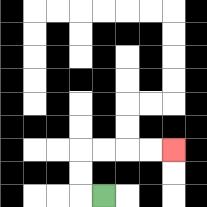{'start': '[4, 8]', 'end': '[7, 6]', 'path_directions': 'L,U,U,R,R,R,R', 'path_coordinates': '[[4, 8], [3, 8], [3, 7], [3, 6], [4, 6], [5, 6], [6, 6], [7, 6]]'}